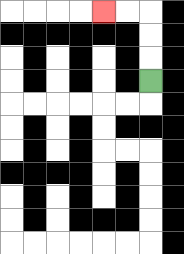{'start': '[6, 3]', 'end': '[4, 0]', 'path_directions': 'U,U,U,L,L', 'path_coordinates': '[[6, 3], [6, 2], [6, 1], [6, 0], [5, 0], [4, 0]]'}